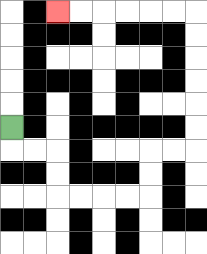{'start': '[0, 5]', 'end': '[2, 0]', 'path_directions': 'D,R,R,D,D,R,R,R,R,U,U,R,R,U,U,U,U,U,U,L,L,L,L,L,L', 'path_coordinates': '[[0, 5], [0, 6], [1, 6], [2, 6], [2, 7], [2, 8], [3, 8], [4, 8], [5, 8], [6, 8], [6, 7], [6, 6], [7, 6], [8, 6], [8, 5], [8, 4], [8, 3], [8, 2], [8, 1], [8, 0], [7, 0], [6, 0], [5, 0], [4, 0], [3, 0], [2, 0]]'}